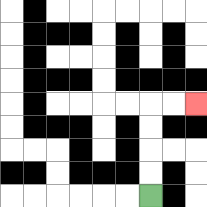{'start': '[6, 8]', 'end': '[8, 4]', 'path_directions': 'U,U,U,U,R,R', 'path_coordinates': '[[6, 8], [6, 7], [6, 6], [6, 5], [6, 4], [7, 4], [8, 4]]'}